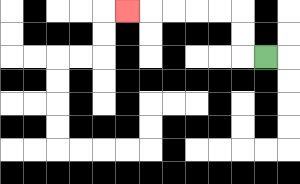{'start': '[11, 2]', 'end': '[5, 0]', 'path_directions': 'L,U,U,L,L,L,L,L', 'path_coordinates': '[[11, 2], [10, 2], [10, 1], [10, 0], [9, 0], [8, 0], [7, 0], [6, 0], [5, 0]]'}